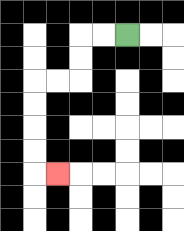{'start': '[5, 1]', 'end': '[2, 7]', 'path_directions': 'L,L,D,D,L,L,D,D,D,D,R', 'path_coordinates': '[[5, 1], [4, 1], [3, 1], [3, 2], [3, 3], [2, 3], [1, 3], [1, 4], [1, 5], [1, 6], [1, 7], [2, 7]]'}